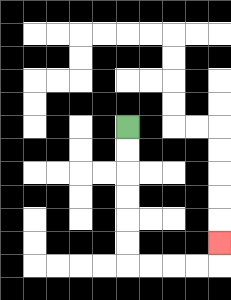{'start': '[5, 5]', 'end': '[9, 10]', 'path_directions': 'D,D,D,D,D,D,R,R,R,R,U', 'path_coordinates': '[[5, 5], [5, 6], [5, 7], [5, 8], [5, 9], [5, 10], [5, 11], [6, 11], [7, 11], [8, 11], [9, 11], [9, 10]]'}